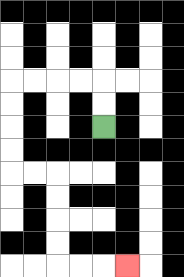{'start': '[4, 5]', 'end': '[5, 11]', 'path_directions': 'U,U,L,L,L,L,D,D,D,D,R,R,D,D,D,D,R,R,R', 'path_coordinates': '[[4, 5], [4, 4], [4, 3], [3, 3], [2, 3], [1, 3], [0, 3], [0, 4], [0, 5], [0, 6], [0, 7], [1, 7], [2, 7], [2, 8], [2, 9], [2, 10], [2, 11], [3, 11], [4, 11], [5, 11]]'}